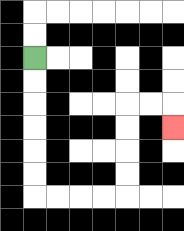{'start': '[1, 2]', 'end': '[7, 5]', 'path_directions': 'D,D,D,D,D,D,R,R,R,R,U,U,U,U,R,R,D', 'path_coordinates': '[[1, 2], [1, 3], [1, 4], [1, 5], [1, 6], [1, 7], [1, 8], [2, 8], [3, 8], [4, 8], [5, 8], [5, 7], [5, 6], [5, 5], [5, 4], [6, 4], [7, 4], [7, 5]]'}